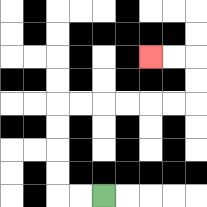{'start': '[4, 8]', 'end': '[6, 2]', 'path_directions': 'L,L,U,U,U,U,R,R,R,R,R,R,U,U,L,L', 'path_coordinates': '[[4, 8], [3, 8], [2, 8], [2, 7], [2, 6], [2, 5], [2, 4], [3, 4], [4, 4], [5, 4], [6, 4], [7, 4], [8, 4], [8, 3], [8, 2], [7, 2], [6, 2]]'}